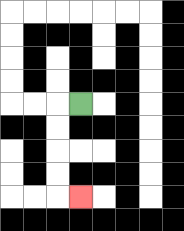{'start': '[3, 4]', 'end': '[3, 8]', 'path_directions': 'L,D,D,D,D,R', 'path_coordinates': '[[3, 4], [2, 4], [2, 5], [2, 6], [2, 7], [2, 8], [3, 8]]'}